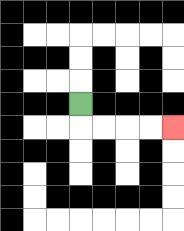{'start': '[3, 4]', 'end': '[7, 5]', 'path_directions': 'D,R,R,R,R', 'path_coordinates': '[[3, 4], [3, 5], [4, 5], [5, 5], [6, 5], [7, 5]]'}